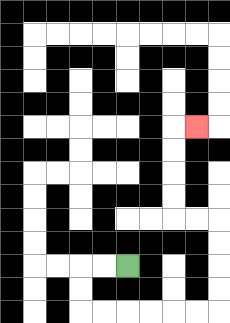{'start': '[5, 11]', 'end': '[8, 5]', 'path_directions': 'L,L,D,D,R,R,R,R,R,R,U,U,U,U,L,L,U,U,U,U,R', 'path_coordinates': '[[5, 11], [4, 11], [3, 11], [3, 12], [3, 13], [4, 13], [5, 13], [6, 13], [7, 13], [8, 13], [9, 13], [9, 12], [9, 11], [9, 10], [9, 9], [8, 9], [7, 9], [7, 8], [7, 7], [7, 6], [7, 5], [8, 5]]'}